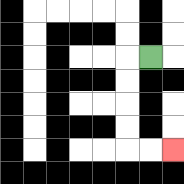{'start': '[6, 2]', 'end': '[7, 6]', 'path_directions': 'L,D,D,D,D,R,R', 'path_coordinates': '[[6, 2], [5, 2], [5, 3], [5, 4], [5, 5], [5, 6], [6, 6], [7, 6]]'}